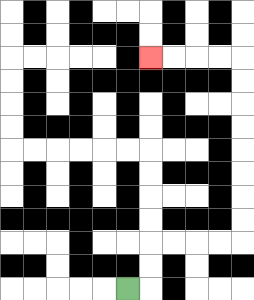{'start': '[5, 12]', 'end': '[6, 2]', 'path_directions': 'R,U,U,R,R,R,R,U,U,U,U,U,U,U,U,L,L,L,L', 'path_coordinates': '[[5, 12], [6, 12], [6, 11], [6, 10], [7, 10], [8, 10], [9, 10], [10, 10], [10, 9], [10, 8], [10, 7], [10, 6], [10, 5], [10, 4], [10, 3], [10, 2], [9, 2], [8, 2], [7, 2], [6, 2]]'}